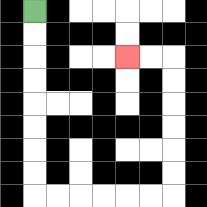{'start': '[1, 0]', 'end': '[5, 2]', 'path_directions': 'D,D,D,D,D,D,D,D,R,R,R,R,R,R,U,U,U,U,U,U,L,L', 'path_coordinates': '[[1, 0], [1, 1], [1, 2], [1, 3], [1, 4], [1, 5], [1, 6], [1, 7], [1, 8], [2, 8], [3, 8], [4, 8], [5, 8], [6, 8], [7, 8], [7, 7], [7, 6], [7, 5], [7, 4], [7, 3], [7, 2], [6, 2], [5, 2]]'}